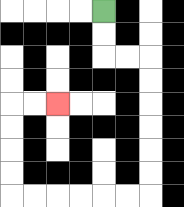{'start': '[4, 0]', 'end': '[2, 4]', 'path_directions': 'D,D,R,R,D,D,D,D,D,D,L,L,L,L,L,L,U,U,U,U,R,R', 'path_coordinates': '[[4, 0], [4, 1], [4, 2], [5, 2], [6, 2], [6, 3], [6, 4], [6, 5], [6, 6], [6, 7], [6, 8], [5, 8], [4, 8], [3, 8], [2, 8], [1, 8], [0, 8], [0, 7], [0, 6], [0, 5], [0, 4], [1, 4], [2, 4]]'}